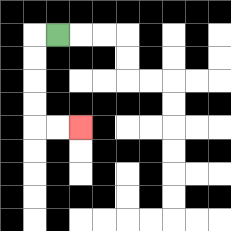{'start': '[2, 1]', 'end': '[3, 5]', 'path_directions': 'L,D,D,D,D,R,R', 'path_coordinates': '[[2, 1], [1, 1], [1, 2], [1, 3], [1, 4], [1, 5], [2, 5], [3, 5]]'}